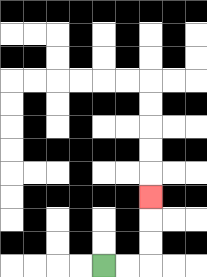{'start': '[4, 11]', 'end': '[6, 8]', 'path_directions': 'R,R,U,U,U', 'path_coordinates': '[[4, 11], [5, 11], [6, 11], [6, 10], [6, 9], [6, 8]]'}